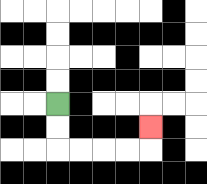{'start': '[2, 4]', 'end': '[6, 5]', 'path_directions': 'D,D,R,R,R,R,U', 'path_coordinates': '[[2, 4], [2, 5], [2, 6], [3, 6], [4, 6], [5, 6], [6, 6], [6, 5]]'}